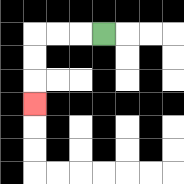{'start': '[4, 1]', 'end': '[1, 4]', 'path_directions': 'L,L,L,D,D,D', 'path_coordinates': '[[4, 1], [3, 1], [2, 1], [1, 1], [1, 2], [1, 3], [1, 4]]'}